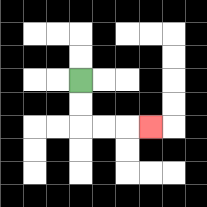{'start': '[3, 3]', 'end': '[6, 5]', 'path_directions': 'D,D,R,R,R', 'path_coordinates': '[[3, 3], [3, 4], [3, 5], [4, 5], [5, 5], [6, 5]]'}